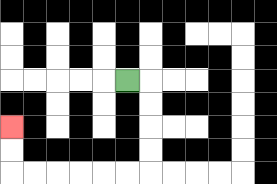{'start': '[5, 3]', 'end': '[0, 5]', 'path_directions': 'R,D,D,D,D,L,L,L,L,L,L,U,U', 'path_coordinates': '[[5, 3], [6, 3], [6, 4], [6, 5], [6, 6], [6, 7], [5, 7], [4, 7], [3, 7], [2, 7], [1, 7], [0, 7], [0, 6], [0, 5]]'}